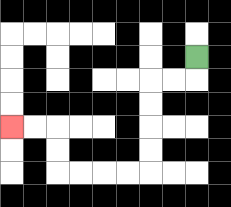{'start': '[8, 2]', 'end': '[0, 5]', 'path_directions': 'D,L,L,D,D,D,D,L,L,L,L,U,U,L,L', 'path_coordinates': '[[8, 2], [8, 3], [7, 3], [6, 3], [6, 4], [6, 5], [6, 6], [6, 7], [5, 7], [4, 7], [3, 7], [2, 7], [2, 6], [2, 5], [1, 5], [0, 5]]'}